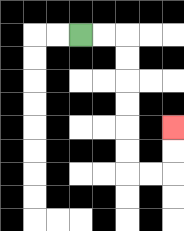{'start': '[3, 1]', 'end': '[7, 5]', 'path_directions': 'R,R,D,D,D,D,D,D,R,R,U,U', 'path_coordinates': '[[3, 1], [4, 1], [5, 1], [5, 2], [5, 3], [5, 4], [5, 5], [5, 6], [5, 7], [6, 7], [7, 7], [7, 6], [7, 5]]'}